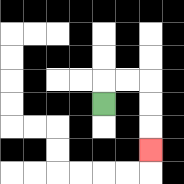{'start': '[4, 4]', 'end': '[6, 6]', 'path_directions': 'U,R,R,D,D,D', 'path_coordinates': '[[4, 4], [4, 3], [5, 3], [6, 3], [6, 4], [6, 5], [6, 6]]'}